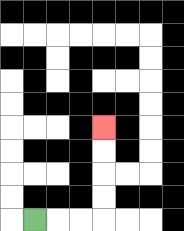{'start': '[1, 9]', 'end': '[4, 5]', 'path_directions': 'R,R,R,U,U,U,U', 'path_coordinates': '[[1, 9], [2, 9], [3, 9], [4, 9], [4, 8], [4, 7], [4, 6], [4, 5]]'}